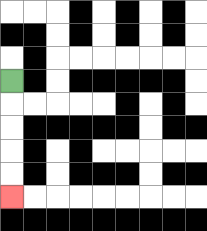{'start': '[0, 3]', 'end': '[0, 8]', 'path_directions': 'D,D,D,D,D', 'path_coordinates': '[[0, 3], [0, 4], [0, 5], [0, 6], [0, 7], [0, 8]]'}